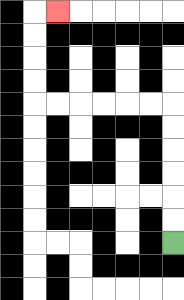{'start': '[7, 10]', 'end': '[2, 0]', 'path_directions': 'U,U,U,U,U,U,L,L,L,L,L,L,U,U,U,U,R', 'path_coordinates': '[[7, 10], [7, 9], [7, 8], [7, 7], [7, 6], [7, 5], [7, 4], [6, 4], [5, 4], [4, 4], [3, 4], [2, 4], [1, 4], [1, 3], [1, 2], [1, 1], [1, 0], [2, 0]]'}